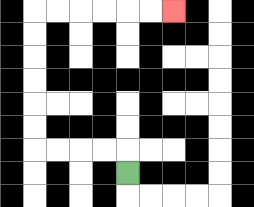{'start': '[5, 7]', 'end': '[7, 0]', 'path_directions': 'U,L,L,L,L,U,U,U,U,U,U,R,R,R,R,R,R', 'path_coordinates': '[[5, 7], [5, 6], [4, 6], [3, 6], [2, 6], [1, 6], [1, 5], [1, 4], [1, 3], [1, 2], [1, 1], [1, 0], [2, 0], [3, 0], [4, 0], [5, 0], [6, 0], [7, 0]]'}